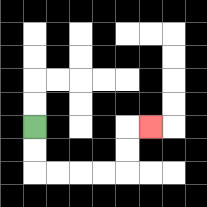{'start': '[1, 5]', 'end': '[6, 5]', 'path_directions': 'D,D,R,R,R,R,U,U,R', 'path_coordinates': '[[1, 5], [1, 6], [1, 7], [2, 7], [3, 7], [4, 7], [5, 7], [5, 6], [5, 5], [6, 5]]'}